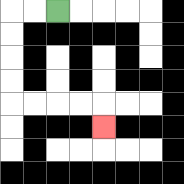{'start': '[2, 0]', 'end': '[4, 5]', 'path_directions': 'L,L,D,D,D,D,R,R,R,R,D', 'path_coordinates': '[[2, 0], [1, 0], [0, 0], [0, 1], [0, 2], [0, 3], [0, 4], [1, 4], [2, 4], [3, 4], [4, 4], [4, 5]]'}